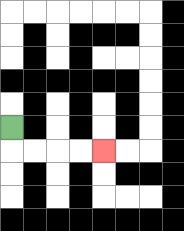{'start': '[0, 5]', 'end': '[4, 6]', 'path_directions': 'D,R,R,R,R', 'path_coordinates': '[[0, 5], [0, 6], [1, 6], [2, 6], [3, 6], [4, 6]]'}